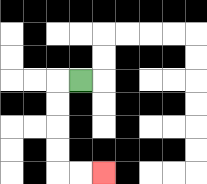{'start': '[3, 3]', 'end': '[4, 7]', 'path_directions': 'L,D,D,D,D,R,R', 'path_coordinates': '[[3, 3], [2, 3], [2, 4], [2, 5], [2, 6], [2, 7], [3, 7], [4, 7]]'}